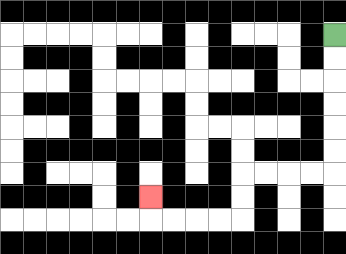{'start': '[14, 1]', 'end': '[6, 8]', 'path_directions': 'D,D,D,D,D,D,L,L,L,L,D,D,L,L,L,L,U', 'path_coordinates': '[[14, 1], [14, 2], [14, 3], [14, 4], [14, 5], [14, 6], [14, 7], [13, 7], [12, 7], [11, 7], [10, 7], [10, 8], [10, 9], [9, 9], [8, 9], [7, 9], [6, 9], [6, 8]]'}